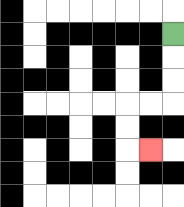{'start': '[7, 1]', 'end': '[6, 6]', 'path_directions': 'D,D,D,L,L,D,D,R', 'path_coordinates': '[[7, 1], [7, 2], [7, 3], [7, 4], [6, 4], [5, 4], [5, 5], [5, 6], [6, 6]]'}